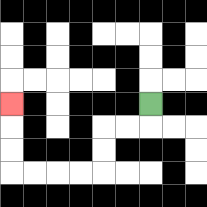{'start': '[6, 4]', 'end': '[0, 4]', 'path_directions': 'D,L,L,D,D,L,L,L,L,U,U,U', 'path_coordinates': '[[6, 4], [6, 5], [5, 5], [4, 5], [4, 6], [4, 7], [3, 7], [2, 7], [1, 7], [0, 7], [0, 6], [0, 5], [0, 4]]'}